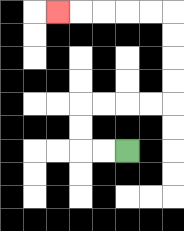{'start': '[5, 6]', 'end': '[2, 0]', 'path_directions': 'L,L,U,U,R,R,R,R,U,U,U,U,L,L,L,L,L', 'path_coordinates': '[[5, 6], [4, 6], [3, 6], [3, 5], [3, 4], [4, 4], [5, 4], [6, 4], [7, 4], [7, 3], [7, 2], [7, 1], [7, 0], [6, 0], [5, 0], [4, 0], [3, 0], [2, 0]]'}